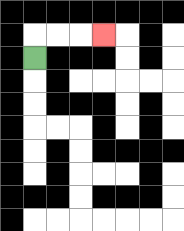{'start': '[1, 2]', 'end': '[4, 1]', 'path_directions': 'U,R,R,R', 'path_coordinates': '[[1, 2], [1, 1], [2, 1], [3, 1], [4, 1]]'}